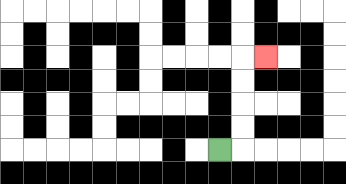{'start': '[9, 6]', 'end': '[11, 2]', 'path_directions': 'R,U,U,U,U,R', 'path_coordinates': '[[9, 6], [10, 6], [10, 5], [10, 4], [10, 3], [10, 2], [11, 2]]'}